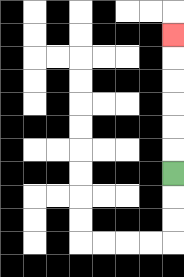{'start': '[7, 7]', 'end': '[7, 1]', 'path_directions': 'U,U,U,U,U,U', 'path_coordinates': '[[7, 7], [7, 6], [7, 5], [7, 4], [7, 3], [7, 2], [7, 1]]'}